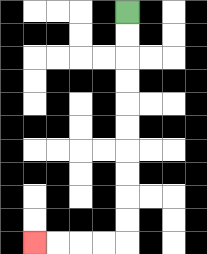{'start': '[5, 0]', 'end': '[1, 10]', 'path_directions': 'D,D,D,D,D,D,D,D,D,D,L,L,L,L', 'path_coordinates': '[[5, 0], [5, 1], [5, 2], [5, 3], [5, 4], [5, 5], [5, 6], [5, 7], [5, 8], [5, 9], [5, 10], [4, 10], [3, 10], [2, 10], [1, 10]]'}